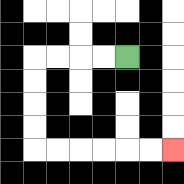{'start': '[5, 2]', 'end': '[7, 6]', 'path_directions': 'L,L,L,L,D,D,D,D,R,R,R,R,R,R', 'path_coordinates': '[[5, 2], [4, 2], [3, 2], [2, 2], [1, 2], [1, 3], [1, 4], [1, 5], [1, 6], [2, 6], [3, 6], [4, 6], [5, 6], [6, 6], [7, 6]]'}